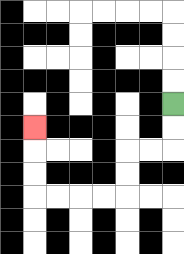{'start': '[7, 4]', 'end': '[1, 5]', 'path_directions': 'D,D,L,L,D,D,L,L,L,L,U,U,U', 'path_coordinates': '[[7, 4], [7, 5], [7, 6], [6, 6], [5, 6], [5, 7], [5, 8], [4, 8], [3, 8], [2, 8], [1, 8], [1, 7], [1, 6], [1, 5]]'}